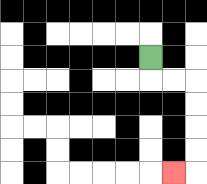{'start': '[6, 2]', 'end': '[7, 7]', 'path_directions': 'D,R,R,D,D,D,D,L', 'path_coordinates': '[[6, 2], [6, 3], [7, 3], [8, 3], [8, 4], [8, 5], [8, 6], [8, 7], [7, 7]]'}